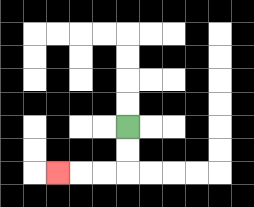{'start': '[5, 5]', 'end': '[2, 7]', 'path_directions': 'D,D,L,L,L', 'path_coordinates': '[[5, 5], [5, 6], [5, 7], [4, 7], [3, 7], [2, 7]]'}